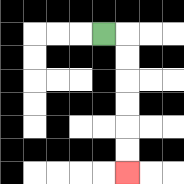{'start': '[4, 1]', 'end': '[5, 7]', 'path_directions': 'R,D,D,D,D,D,D', 'path_coordinates': '[[4, 1], [5, 1], [5, 2], [5, 3], [5, 4], [5, 5], [5, 6], [5, 7]]'}